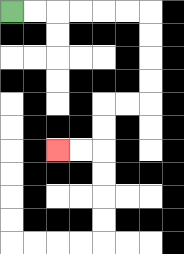{'start': '[0, 0]', 'end': '[2, 6]', 'path_directions': 'R,R,R,R,R,R,D,D,D,D,L,L,D,D,L,L', 'path_coordinates': '[[0, 0], [1, 0], [2, 0], [3, 0], [4, 0], [5, 0], [6, 0], [6, 1], [6, 2], [6, 3], [6, 4], [5, 4], [4, 4], [4, 5], [4, 6], [3, 6], [2, 6]]'}